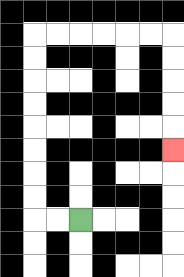{'start': '[3, 9]', 'end': '[7, 6]', 'path_directions': 'L,L,U,U,U,U,U,U,U,U,R,R,R,R,R,R,D,D,D,D,D', 'path_coordinates': '[[3, 9], [2, 9], [1, 9], [1, 8], [1, 7], [1, 6], [1, 5], [1, 4], [1, 3], [1, 2], [1, 1], [2, 1], [3, 1], [4, 1], [5, 1], [6, 1], [7, 1], [7, 2], [7, 3], [7, 4], [7, 5], [7, 6]]'}